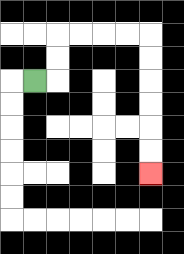{'start': '[1, 3]', 'end': '[6, 7]', 'path_directions': 'R,U,U,R,R,R,R,D,D,D,D,D,D', 'path_coordinates': '[[1, 3], [2, 3], [2, 2], [2, 1], [3, 1], [4, 1], [5, 1], [6, 1], [6, 2], [6, 3], [6, 4], [6, 5], [6, 6], [6, 7]]'}